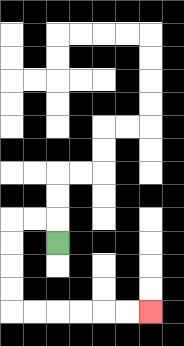{'start': '[2, 10]', 'end': '[6, 13]', 'path_directions': 'U,L,L,D,D,D,D,R,R,R,R,R,R', 'path_coordinates': '[[2, 10], [2, 9], [1, 9], [0, 9], [0, 10], [0, 11], [0, 12], [0, 13], [1, 13], [2, 13], [3, 13], [4, 13], [5, 13], [6, 13]]'}